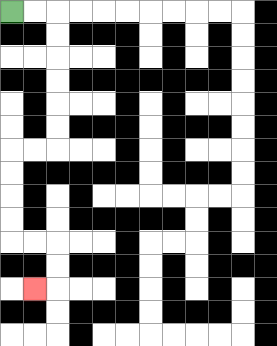{'start': '[0, 0]', 'end': '[1, 12]', 'path_directions': 'R,R,D,D,D,D,D,D,L,L,D,D,D,D,R,R,D,D,L', 'path_coordinates': '[[0, 0], [1, 0], [2, 0], [2, 1], [2, 2], [2, 3], [2, 4], [2, 5], [2, 6], [1, 6], [0, 6], [0, 7], [0, 8], [0, 9], [0, 10], [1, 10], [2, 10], [2, 11], [2, 12], [1, 12]]'}